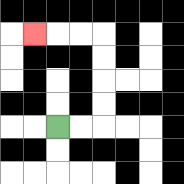{'start': '[2, 5]', 'end': '[1, 1]', 'path_directions': 'R,R,U,U,U,U,L,L,L', 'path_coordinates': '[[2, 5], [3, 5], [4, 5], [4, 4], [4, 3], [4, 2], [4, 1], [3, 1], [2, 1], [1, 1]]'}